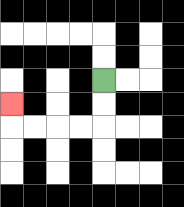{'start': '[4, 3]', 'end': '[0, 4]', 'path_directions': 'D,D,L,L,L,L,U', 'path_coordinates': '[[4, 3], [4, 4], [4, 5], [3, 5], [2, 5], [1, 5], [0, 5], [0, 4]]'}